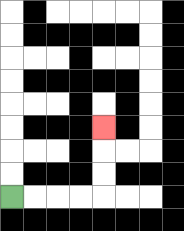{'start': '[0, 8]', 'end': '[4, 5]', 'path_directions': 'R,R,R,R,U,U,U', 'path_coordinates': '[[0, 8], [1, 8], [2, 8], [3, 8], [4, 8], [4, 7], [4, 6], [4, 5]]'}